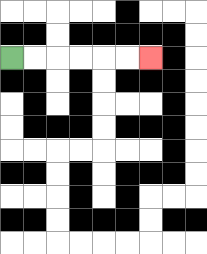{'start': '[0, 2]', 'end': '[6, 2]', 'path_directions': 'R,R,R,R,R,R', 'path_coordinates': '[[0, 2], [1, 2], [2, 2], [3, 2], [4, 2], [5, 2], [6, 2]]'}